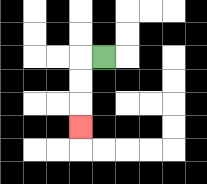{'start': '[4, 2]', 'end': '[3, 5]', 'path_directions': 'L,D,D,D', 'path_coordinates': '[[4, 2], [3, 2], [3, 3], [3, 4], [3, 5]]'}